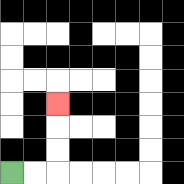{'start': '[0, 7]', 'end': '[2, 4]', 'path_directions': 'R,R,U,U,U', 'path_coordinates': '[[0, 7], [1, 7], [2, 7], [2, 6], [2, 5], [2, 4]]'}